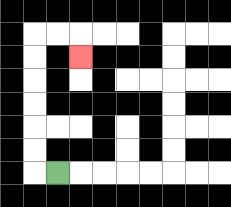{'start': '[2, 7]', 'end': '[3, 2]', 'path_directions': 'L,U,U,U,U,U,U,R,R,D', 'path_coordinates': '[[2, 7], [1, 7], [1, 6], [1, 5], [1, 4], [1, 3], [1, 2], [1, 1], [2, 1], [3, 1], [3, 2]]'}